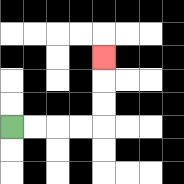{'start': '[0, 5]', 'end': '[4, 2]', 'path_directions': 'R,R,R,R,U,U,U', 'path_coordinates': '[[0, 5], [1, 5], [2, 5], [3, 5], [4, 5], [4, 4], [4, 3], [4, 2]]'}